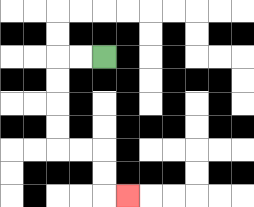{'start': '[4, 2]', 'end': '[5, 8]', 'path_directions': 'L,L,D,D,D,D,R,R,D,D,R', 'path_coordinates': '[[4, 2], [3, 2], [2, 2], [2, 3], [2, 4], [2, 5], [2, 6], [3, 6], [4, 6], [4, 7], [4, 8], [5, 8]]'}